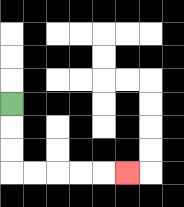{'start': '[0, 4]', 'end': '[5, 7]', 'path_directions': 'D,D,D,R,R,R,R,R', 'path_coordinates': '[[0, 4], [0, 5], [0, 6], [0, 7], [1, 7], [2, 7], [3, 7], [4, 7], [5, 7]]'}